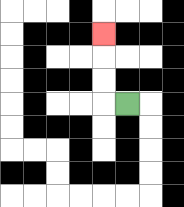{'start': '[5, 4]', 'end': '[4, 1]', 'path_directions': 'L,U,U,U', 'path_coordinates': '[[5, 4], [4, 4], [4, 3], [4, 2], [4, 1]]'}